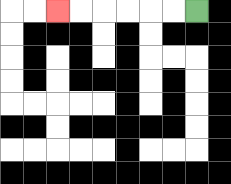{'start': '[8, 0]', 'end': '[2, 0]', 'path_directions': 'L,L,L,L,L,L', 'path_coordinates': '[[8, 0], [7, 0], [6, 0], [5, 0], [4, 0], [3, 0], [2, 0]]'}